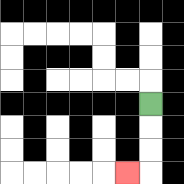{'start': '[6, 4]', 'end': '[5, 7]', 'path_directions': 'D,D,D,L', 'path_coordinates': '[[6, 4], [6, 5], [6, 6], [6, 7], [5, 7]]'}